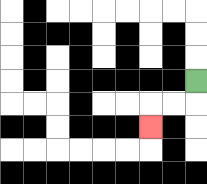{'start': '[8, 3]', 'end': '[6, 5]', 'path_directions': 'D,L,L,D', 'path_coordinates': '[[8, 3], [8, 4], [7, 4], [6, 4], [6, 5]]'}